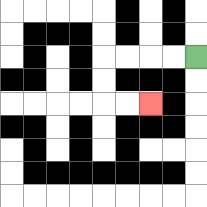{'start': '[8, 2]', 'end': '[6, 4]', 'path_directions': 'L,L,L,L,D,D,R,R', 'path_coordinates': '[[8, 2], [7, 2], [6, 2], [5, 2], [4, 2], [4, 3], [4, 4], [5, 4], [6, 4]]'}